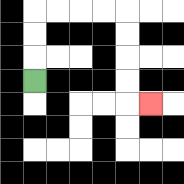{'start': '[1, 3]', 'end': '[6, 4]', 'path_directions': 'U,U,U,R,R,R,R,D,D,D,D,R', 'path_coordinates': '[[1, 3], [1, 2], [1, 1], [1, 0], [2, 0], [3, 0], [4, 0], [5, 0], [5, 1], [5, 2], [5, 3], [5, 4], [6, 4]]'}